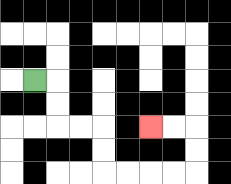{'start': '[1, 3]', 'end': '[6, 5]', 'path_directions': 'R,D,D,R,R,D,D,R,R,R,R,U,U,L,L', 'path_coordinates': '[[1, 3], [2, 3], [2, 4], [2, 5], [3, 5], [4, 5], [4, 6], [4, 7], [5, 7], [6, 7], [7, 7], [8, 7], [8, 6], [8, 5], [7, 5], [6, 5]]'}